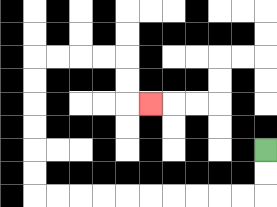{'start': '[11, 6]', 'end': '[6, 4]', 'path_directions': 'D,D,L,L,L,L,L,L,L,L,L,L,U,U,U,U,U,U,R,R,R,R,D,D,R', 'path_coordinates': '[[11, 6], [11, 7], [11, 8], [10, 8], [9, 8], [8, 8], [7, 8], [6, 8], [5, 8], [4, 8], [3, 8], [2, 8], [1, 8], [1, 7], [1, 6], [1, 5], [1, 4], [1, 3], [1, 2], [2, 2], [3, 2], [4, 2], [5, 2], [5, 3], [5, 4], [6, 4]]'}